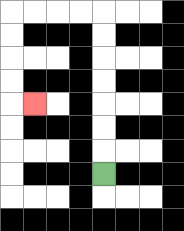{'start': '[4, 7]', 'end': '[1, 4]', 'path_directions': 'U,U,U,U,U,U,U,L,L,L,L,D,D,D,D,R', 'path_coordinates': '[[4, 7], [4, 6], [4, 5], [4, 4], [4, 3], [4, 2], [4, 1], [4, 0], [3, 0], [2, 0], [1, 0], [0, 0], [0, 1], [0, 2], [0, 3], [0, 4], [1, 4]]'}